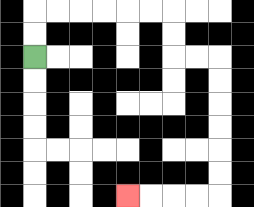{'start': '[1, 2]', 'end': '[5, 8]', 'path_directions': 'U,U,R,R,R,R,R,R,D,D,R,R,D,D,D,D,D,D,L,L,L,L', 'path_coordinates': '[[1, 2], [1, 1], [1, 0], [2, 0], [3, 0], [4, 0], [5, 0], [6, 0], [7, 0], [7, 1], [7, 2], [8, 2], [9, 2], [9, 3], [9, 4], [9, 5], [9, 6], [9, 7], [9, 8], [8, 8], [7, 8], [6, 8], [5, 8]]'}